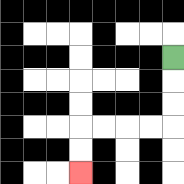{'start': '[7, 2]', 'end': '[3, 7]', 'path_directions': 'D,D,D,L,L,L,L,D,D', 'path_coordinates': '[[7, 2], [7, 3], [7, 4], [7, 5], [6, 5], [5, 5], [4, 5], [3, 5], [3, 6], [3, 7]]'}